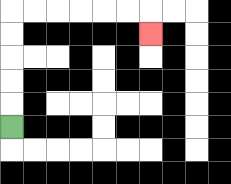{'start': '[0, 5]', 'end': '[6, 1]', 'path_directions': 'U,U,U,U,U,R,R,R,R,R,R,D', 'path_coordinates': '[[0, 5], [0, 4], [0, 3], [0, 2], [0, 1], [0, 0], [1, 0], [2, 0], [3, 0], [4, 0], [5, 0], [6, 0], [6, 1]]'}